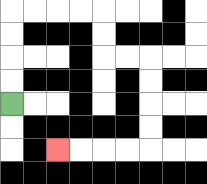{'start': '[0, 4]', 'end': '[2, 6]', 'path_directions': 'U,U,U,U,R,R,R,R,D,D,R,R,D,D,D,D,L,L,L,L', 'path_coordinates': '[[0, 4], [0, 3], [0, 2], [0, 1], [0, 0], [1, 0], [2, 0], [3, 0], [4, 0], [4, 1], [4, 2], [5, 2], [6, 2], [6, 3], [6, 4], [6, 5], [6, 6], [5, 6], [4, 6], [3, 6], [2, 6]]'}